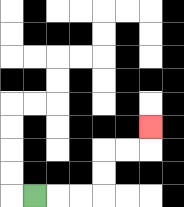{'start': '[1, 8]', 'end': '[6, 5]', 'path_directions': 'R,R,R,U,U,R,R,U', 'path_coordinates': '[[1, 8], [2, 8], [3, 8], [4, 8], [4, 7], [4, 6], [5, 6], [6, 6], [6, 5]]'}